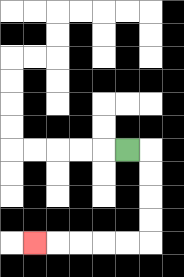{'start': '[5, 6]', 'end': '[1, 10]', 'path_directions': 'R,D,D,D,D,L,L,L,L,L', 'path_coordinates': '[[5, 6], [6, 6], [6, 7], [6, 8], [6, 9], [6, 10], [5, 10], [4, 10], [3, 10], [2, 10], [1, 10]]'}